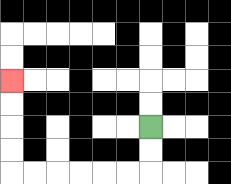{'start': '[6, 5]', 'end': '[0, 3]', 'path_directions': 'D,D,L,L,L,L,L,L,U,U,U,U', 'path_coordinates': '[[6, 5], [6, 6], [6, 7], [5, 7], [4, 7], [3, 7], [2, 7], [1, 7], [0, 7], [0, 6], [0, 5], [0, 4], [0, 3]]'}